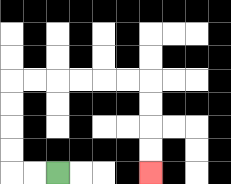{'start': '[2, 7]', 'end': '[6, 7]', 'path_directions': 'L,L,U,U,U,U,R,R,R,R,R,R,D,D,D,D', 'path_coordinates': '[[2, 7], [1, 7], [0, 7], [0, 6], [0, 5], [0, 4], [0, 3], [1, 3], [2, 3], [3, 3], [4, 3], [5, 3], [6, 3], [6, 4], [6, 5], [6, 6], [6, 7]]'}